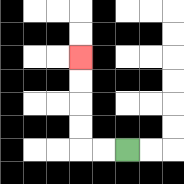{'start': '[5, 6]', 'end': '[3, 2]', 'path_directions': 'L,L,U,U,U,U', 'path_coordinates': '[[5, 6], [4, 6], [3, 6], [3, 5], [3, 4], [3, 3], [3, 2]]'}